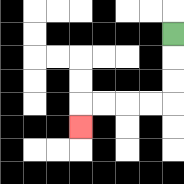{'start': '[7, 1]', 'end': '[3, 5]', 'path_directions': 'D,D,D,L,L,L,L,D', 'path_coordinates': '[[7, 1], [7, 2], [7, 3], [7, 4], [6, 4], [5, 4], [4, 4], [3, 4], [3, 5]]'}